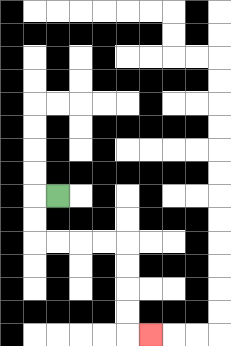{'start': '[2, 8]', 'end': '[6, 14]', 'path_directions': 'L,D,D,R,R,R,R,D,D,D,D,R', 'path_coordinates': '[[2, 8], [1, 8], [1, 9], [1, 10], [2, 10], [3, 10], [4, 10], [5, 10], [5, 11], [5, 12], [5, 13], [5, 14], [6, 14]]'}